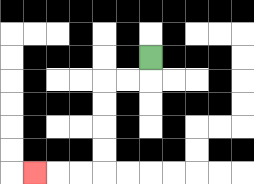{'start': '[6, 2]', 'end': '[1, 7]', 'path_directions': 'D,L,L,D,D,D,D,L,L,L', 'path_coordinates': '[[6, 2], [6, 3], [5, 3], [4, 3], [4, 4], [4, 5], [4, 6], [4, 7], [3, 7], [2, 7], [1, 7]]'}